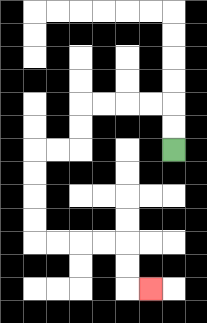{'start': '[7, 6]', 'end': '[6, 12]', 'path_directions': 'U,U,L,L,L,L,D,D,L,L,D,D,D,D,R,R,R,R,D,D,R', 'path_coordinates': '[[7, 6], [7, 5], [7, 4], [6, 4], [5, 4], [4, 4], [3, 4], [3, 5], [3, 6], [2, 6], [1, 6], [1, 7], [1, 8], [1, 9], [1, 10], [2, 10], [3, 10], [4, 10], [5, 10], [5, 11], [5, 12], [6, 12]]'}